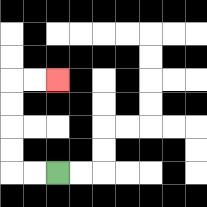{'start': '[2, 7]', 'end': '[2, 3]', 'path_directions': 'L,L,U,U,U,U,R,R', 'path_coordinates': '[[2, 7], [1, 7], [0, 7], [0, 6], [0, 5], [0, 4], [0, 3], [1, 3], [2, 3]]'}